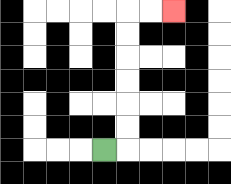{'start': '[4, 6]', 'end': '[7, 0]', 'path_directions': 'R,U,U,U,U,U,U,R,R', 'path_coordinates': '[[4, 6], [5, 6], [5, 5], [5, 4], [5, 3], [5, 2], [5, 1], [5, 0], [6, 0], [7, 0]]'}